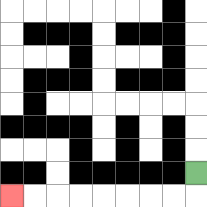{'start': '[8, 7]', 'end': '[0, 8]', 'path_directions': 'D,L,L,L,L,L,L,L,L', 'path_coordinates': '[[8, 7], [8, 8], [7, 8], [6, 8], [5, 8], [4, 8], [3, 8], [2, 8], [1, 8], [0, 8]]'}